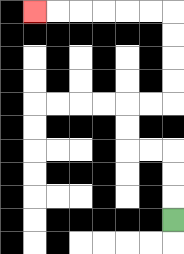{'start': '[7, 9]', 'end': '[1, 0]', 'path_directions': 'U,U,U,L,L,U,U,R,R,U,U,U,U,L,L,L,L,L,L', 'path_coordinates': '[[7, 9], [7, 8], [7, 7], [7, 6], [6, 6], [5, 6], [5, 5], [5, 4], [6, 4], [7, 4], [7, 3], [7, 2], [7, 1], [7, 0], [6, 0], [5, 0], [4, 0], [3, 0], [2, 0], [1, 0]]'}